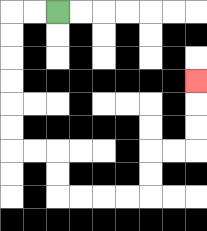{'start': '[2, 0]', 'end': '[8, 3]', 'path_directions': 'L,L,D,D,D,D,D,D,R,R,D,D,R,R,R,R,U,U,R,R,U,U,U', 'path_coordinates': '[[2, 0], [1, 0], [0, 0], [0, 1], [0, 2], [0, 3], [0, 4], [0, 5], [0, 6], [1, 6], [2, 6], [2, 7], [2, 8], [3, 8], [4, 8], [5, 8], [6, 8], [6, 7], [6, 6], [7, 6], [8, 6], [8, 5], [8, 4], [8, 3]]'}